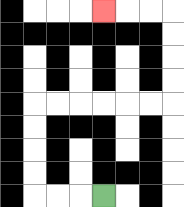{'start': '[4, 8]', 'end': '[4, 0]', 'path_directions': 'L,L,L,U,U,U,U,R,R,R,R,R,R,U,U,U,U,L,L,L', 'path_coordinates': '[[4, 8], [3, 8], [2, 8], [1, 8], [1, 7], [1, 6], [1, 5], [1, 4], [2, 4], [3, 4], [4, 4], [5, 4], [6, 4], [7, 4], [7, 3], [7, 2], [7, 1], [7, 0], [6, 0], [5, 0], [4, 0]]'}